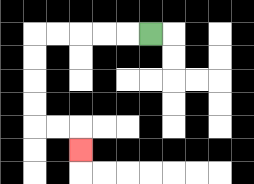{'start': '[6, 1]', 'end': '[3, 6]', 'path_directions': 'L,L,L,L,L,D,D,D,D,R,R,D', 'path_coordinates': '[[6, 1], [5, 1], [4, 1], [3, 1], [2, 1], [1, 1], [1, 2], [1, 3], [1, 4], [1, 5], [2, 5], [3, 5], [3, 6]]'}